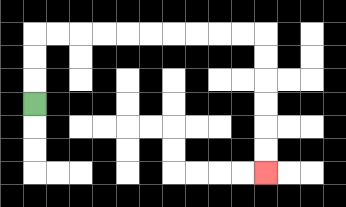{'start': '[1, 4]', 'end': '[11, 7]', 'path_directions': 'U,U,U,R,R,R,R,R,R,R,R,R,R,D,D,D,D,D,D', 'path_coordinates': '[[1, 4], [1, 3], [1, 2], [1, 1], [2, 1], [3, 1], [4, 1], [5, 1], [6, 1], [7, 1], [8, 1], [9, 1], [10, 1], [11, 1], [11, 2], [11, 3], [11, 4], [11, 5], [11, 6], [11, 7]]'}